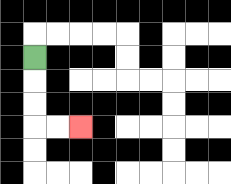{'start': '[1, 2]', 'end': '[3, 5]', 'path_directions': 'D,D,D,R,R', 'path_coordinates': '[[1, 2], [1, 3], [1, 4], [1, 5], [2, 5], [3, 5]]'}